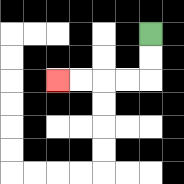{'start': '[6, 1]', 'end': '[2, 3]', 'path_directions': 'D,D,L,L,L,L', 'path_coordinates': '[[6, 1], [6, 2], [6, 3], [5, 3], [4, 3], [3, 3], [2, 3]]'}